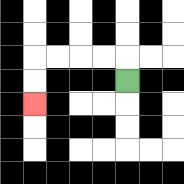{'start': '[5, 3]', 'end': '[1, 4]', 'path_directions': 'U,L,L,L,L,D,D', 'path_coordinates': '[[5, 3], [5, 2], [4, 2], [3, 2], [2, 2], [1, 2], [1, 3], [1, 4]]'}